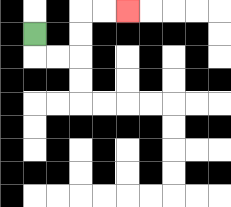{'start': '[1, 1]', 'end': '[5, 0]', 'path_directions': 'D,R,R,U,U,R,R', 'path_coordinates': '[[1, 1], [1, 2], [2, 2], [3, 2], [3, 1], [3, 0], [4, 0], [5, 0]]'}